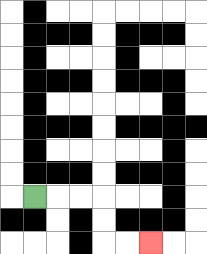{'start': '[1, 8]', 'end': '[6, 10]', 'path_directions': 'R,R,R,D,D,R,R', 'path_coordinates': '[[1, 8], [2, 8], [3, 8], [4, 8], [4, 9], [4, 10], [5, 10], [6, 10]]'}